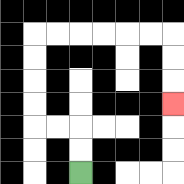{'start': '[3, 7]', 'end': '[7, 4]', 'path_directions': 'U,U,L,L,U,U,U,U,R,R,R,R,R,R,D,D,D', 'path_coordinates': '[[3, 7], [3, 6], [3, 5], [2, 5], [1, 5], [1, 4], [1, 3], [1, 2], [1, 1], [2, 1], [3, 1], [4, 1], [5, 1], [6, 1], [7, 1], [7, 2], [7, 3], [7, 4]]'}